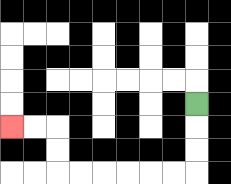{'start': '[8, 4]', 'end': '[0, 5]', 'path_directions': 'D,D,D,L,L,L,L,L,L,U,U,L,L', 'path_coordinates': '[[8, 4], [8, 5], [8, 6], [8, 7], [7, 7], [6, 7], [5, 7], [4, 7], [3, 7], [2, 7], [2, 6], [2, 5], [1, 5], [0, 5]]'}